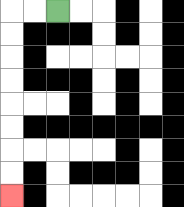{'start': '[2, 0]', 'end': '[0, 8]', 'path_directions': 'L,L,D,D,D,D,D,D,D,D', 'path_coordinates': '[[2, 0], [1, 0], [0, 0], [0, 1], [0, 2], [0, 3], [0, 4], [0, 5], [0, 6], [0, 7], [0, 8]]'}